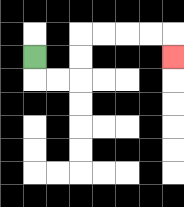{'start': '[1, 2]', 'end': '[7, 2]', 'path_directions': 'D,R,R,U,U,R,R,R,R,D', 'path_coordinates': '[[1, 2], [1, 3], [2, 3], [3, 3], [3, 2], [3, 1], [4, 1], [5, 1], [6, 1], [7, 1], [7, 2]]'}